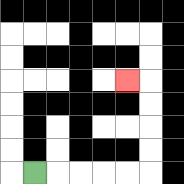{'start': '[1, 7]', 'end': '[5, 3]', 'path_directions': 'R,R,R,R,R,U,U,U,U,L', 'path_coordinates': '[[1, 7], [2, 7], [3, 7], [4, 7], [5, 7], [6, 7], [6, 6], [6, 5], [6, 4], [6, 3], [5, 3]]'}